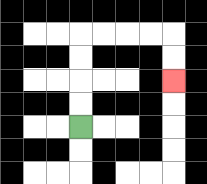{'start': '[3, 5]', 'end': '[7, 3]', 'path_directions': 'U,U,U,U,R,R,R,R,D,D', 'path_coordinates': '[[3, 5], [3, 4], [3, 3], [3, 2], [3, 1], [4, 1], [5, 1], [6, 1], [7, 1], [7, 2], [7, 3]]'}